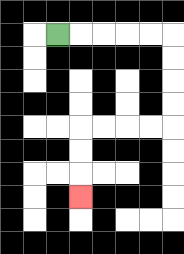{'start': '[2, 1]', 'end': '[3, 8]', 'path_directions': 'R,R,R,R,R,D,D,D,D,L,L,L,L,D,D,D', 'path_coordinates': '[[2, 1], [3, 1], [4, 1], [5, 1], [6, 1], [7, 1], [7, 2], [7, 3], [7, 4], [7, 5], [6, 5], [5, 5], [4, 5], [3, 5], [3, 6], [3, 7], [3, 8]]'}